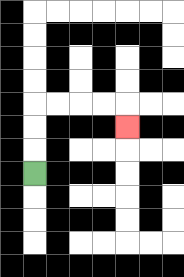{'start': '[1, 7]', 'end': '[5, 5]', 'path_directions': 'U,U,U,R,R,R,R,D', 'path_coordinates': '[[1, 7], [1, 6], [1, 5], [1, 4], [2, 4], [3, 4], [4, 4], [5, 4], [5, 5]]'}